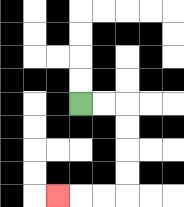{'start': '[3, 4]', 'end': '[2, 8]', 'path_directions': 'R,R,D,D,D,D,L,L,L', 'path_coordinates': '[[3, 4], [4, 4], [5, 4], [5, 5], [5, 6], [5, 7], [5, 8], [4, 8], [3, 8], [2, 8]]'}